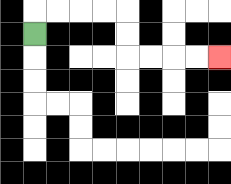{'start': '[1, 1]', 'end': '[9, 2]', 'path_directions': 'U,R,R,R,R,D,D,R,R,R,R', 'path_coordinates': '[[1, 1], [1, 0], [2, 0], [3, 0], [4, 0], [5, 0], [5, 1], [5, 2], [6, 2], [7, 2], [8, 2], [9, 2]]'}